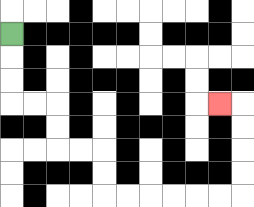{'start': '[0, 1]', 'end': '[9, 4]', 'path_directions': 'D,D,D,R,R,D,D,R,R,D,D,R,R,R,R,R,R,U,U,U,U,L', 'path_coordinates': '[[0, 1], [0, 2], [0, 3], [0, 4], [1, 4], [2, 4], [2, 5], [2, 6], [3, 6], [4, 6], [4, 7], [4, 8], [5, 8], [6, 8], [7, 8], [8, 8], [9, 8], [10, 8], [10, 7], [10, 6], [10, 5], [10, 4], [9, 4]]'}